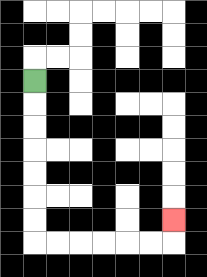{'start': '[1, 3]', 'end': '[7, 9]', 'path_directions': 'D,D,D,D,D,D,D,R,R,R,R,R,R,U', 'path_coordinates': '[[1, 3], [1, 4], [1, 5], [1, 6], [1, 7], [1, 8], [1, 9], [1, 10], [2, 10], [3, 10], [4, 10], [5, 10], [6, 10], [7, 10], [7, 9]]'}